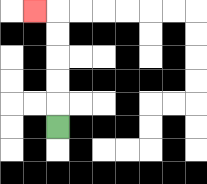{'start': '[2, 5]', 'end': '[1, 0]', 'path_directions': 'U,U,U,U,U,L', 'path_coordinates': '[[2, 5], [2, 4], [2, 3], [2, 2], [2, 1], [2, 0], [1, 0]]'}